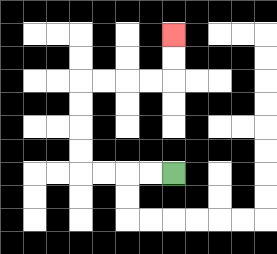{'start': '[7, 7]', 'end': '[7, 1]', 'path_directions': 'L,L,L,L,U,U,U,U,R,R,R,R,U,U', 'path_coordinates': '[[7, 7], [6, 7], [5, 7], [4, 7], [3, 7], [3, 6], [3, 5], [3, 4], [3, 3], [4, 3], [5, 3], [6, 3], [7, 3], [7, 2], [7, 1]]'}